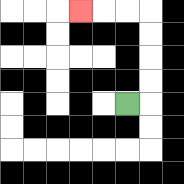{'start': '[5, 4]', 'end': '[3, 0]', 'path_directions': 'R,U,U,U,U,L,L,L', 'path_coordinates': '[[5, 4], [6, 4], [6, 3], [6, 2], [6, 1], [6, 0], [5, 0], [4, 0], [3, 0]]'}